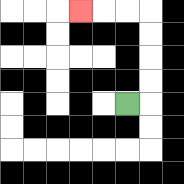{'start': '[5, 4]', 'end': '[3, 0]', 'path_directions': 'R,U,U,U,U,L,L,L', 'path_coordinates': '[[5, 4], [6, 4], [6, 3], [6, 2], [6, 1], [6, 0], [5, 0], [4, 0], [3, 0]]'}